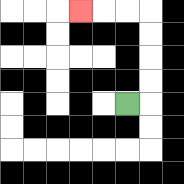{'start': '[5, 4]', 'end': '[3, 0]', 'path_directions': 'R,U,U,U,U,L,L,L', 'path_coordinates': '[[5, 4], [6, 4], [6, 3], [6, 2], [6, 1], [6, 0], [5, 0], [4, 0], [3, 0]]'}